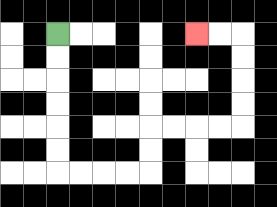{'start': '[2, 1]', 'end': '[8, 1]', 'path_directions': 'D,D,D,D,D,D,R,R,R,R,U,U,R,R,R,R,U,U,U,U,L,L', 'path_coordinates': '[[2, 1], [2, 2], [2, 3], [2, 4], [2, 5], [2, 6], [2, 7], [3, 7], [4, 7], [5, 7], [6, 7], [6, 6], [6, 5], [7, 5], [8, 5], [9, 5], [10, 5], [10, 4], [10, 3], [10, 2], [10, 1], [9, 1], [8, 1]]'}